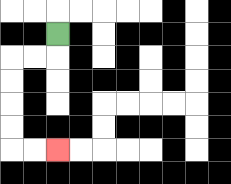{'start': '[2, 1]', 'end': '[2, 6]', 'path_directions': 'D,L,L,D,D,D,D,R,R', 'path_coordinates': '[[2, 1], [2, 2], [1, 2], [0, 2], [0, 3], [0, 4], [0, 5], [0, 6], [1, 6], [2, 6]]'}